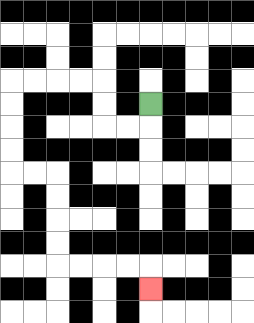{'start': '[6, 4]', 'end': '[6, 12]', 'path_directions': 'D,L,L,U,U,L,L,L,L,D,D,D,D,R,R,D,D,D,D,R,R,R,R,D', 'path_coordinates': '[[6, 4], [6, 5], [5, 5], [4, 5], [4, 4], [4, 3], [3, 3], [2, 3], [1, 3], [0, 3], [0, 4], [0, 5], [0, 6], [0, 7], [1, 7], [2, 7], [2, 8], [2, 9], [2, 10], [2, 11], [3, 11], [4, 11], [5, 11], [6, 11], [6, 12]]'}